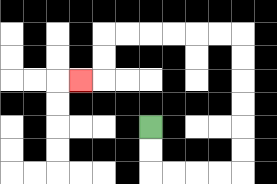{'start': '[6, 5]', 'end': '[3, 3]', 'path_directions': 'D,D,R,R,R,R,U,U,U,U,U,U,L,L,L,L,L,L,D,D,L', 'path_coordinates': '[[6, 5], [6, 6], [6, 7], [7, 7], [8, 7], [9, 7], [10, 7], [10, 6], [10, 5], [10, 4], [10, 3], [10, 2], [10, 1], [9, 1], [8, 1], [7, 1], [6, 1], [5, 1], [4, 1], [4, 2], [4, 3], [3, 3]]'}